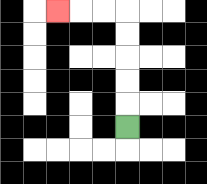{'start': '[5, 5]', 'end': '[2, 0]', 'path_directions': 'U,U,U,U,U,L,L,L', 'path_coordinates': '[[5, 5], [5, 4], [5, 3], [5, 2], [5, 1], [5, 0], [4, 0], [3, 0], [2, 0]]'}